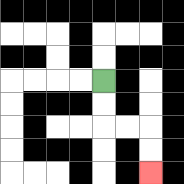{'start': '[4, 3]', 'end': '[6, 7]', 'path_directions': 'D,D,R,R,D,D', 'path_coordinates': '[[4, 3], [4, 4], [4, 5], [5, 5], [6, 5], [6, 6], [6, 7]]'}